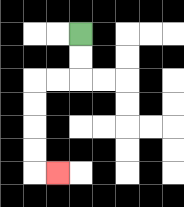{'start': '[3, 1]', 'end': '[2, 7]', 'path_directions': 'D,D,L,L,D,D,D,D,R', 'path_coordinates': '[[3, 1], [3, 2], [3, 3], [2, 3], [1, 3], [1, 4], [1, 5], [1, 6], [1, 7], [2, 7]]'}